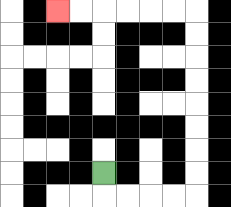{'start': '[4, 7]', 'end': '[2, 0]', 'path_directions': 'D,R,R,R,R,U,U,U,U,U,U,U,U,L,L,L,L,L,L', 'path_coordinates': '[[4, 7], [4, 8], [5, 8], [6, 8], [7, 8], [8, 8], [8, 7], [8, 6], [8, 5], [8, 4], [8, 3], [8, 2], [8, 1], [8, 0], [7, 0], [6, 0], [5, 0], [4, 0], [3, 0], [2, 0]]'}